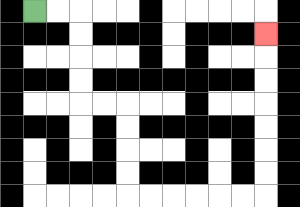{'start': '[1, 0]', 'end': '[11, 1]', 'path_directions': 'R,R,D,D,D,D,R,R,D,D,D,D,R,R,R,R,R,R,U,U,U,U,U,U,U', 'path_coordinates': '[[1, 0], [2, 0], [3, 0], [3, 1], [3, 2], [3, 3], [3, 4], [4, 4], [5, 4], [5, 5], [5, 6], [5, 7], [5, 8], [6, 8], [7, 8], [8, 8], [9, 8], [10, 8], [11, 8], [11, 7], [11, 6], [11, 5], [11, 4], [11, 3], [11, 2], [11, 1]]'}